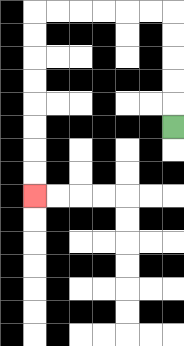{'start': '[7, 5]', 'end': '[1, 8]', 'path_directions': 'U,U,U,U,U,L,L,L,L,L,L,D,D,D,D,D,D,D,D', 'path_coordinates': '[[7, 5], [7, 4], [7, 3], [7, 2], [7, 1], [7, 0], [6, 0], [5, 0], [4, 0], [3, 0], [2, 0], [1, 0], [1, 1], [1, 2], [1, 3], [1, 4], [1, 5], [1, 6], [1, 7], [1, 8]]'}